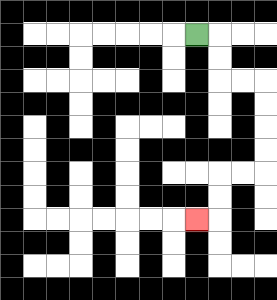{'start': '[8, 1]', 'end': '[8, 9]', 'path_directions': 'R,D,D,R,R,D,D,D,D,L,L,D,D,L', 'path_coordinates': '[[8, 1], [9, 1], [9, 2], [9, 3], [10, 3], [11, 3], [11, 4], [11, 5], [11, 6], [11, 7], [10, 7], [9, 7], [9, 8], [9, 9], [8, 9]]'}